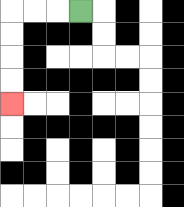{'start': '[3, 0]', 'end': '[0, 4]', 'path_directions': 'L,L,L,D,D,D,D', 'path_coordinates': '[[3, 0], [2, 0], [1, 0], [0, 0], [0, 1], [0, 2], [0, 3], [0, 4]]'}